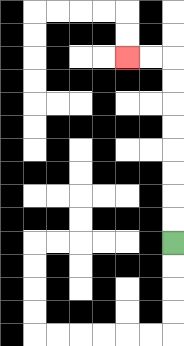{'start': '[7, 10]', 'end': '[5, 2]', 'path_directions': 'U,U,U,U,U,U,U,U,L,L', 'path_coordinates': '[[7, 10], [7, 9], [7, 8], [7, 7], [7, 6], [7, 5], [7, 4], [7, 3], [7, 2], [6, 2], [5, 2]]'}